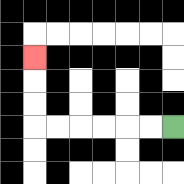{'start': '[7, 5]', 'end': '[1, 2]', 'path_directions': 'L,L,L,L,L,L,U,U,U', 'path_coordinates': '[[7, 5], [6, 5], [5, 5], [4, 5], [3, 5], [2, 5], [1, 5], [1, 4], [1, 3], [1, 2]]'}